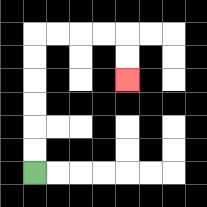{'start': '[1, 7]', 'end': '[5, 3]', 'path_directions': 'U,U,U,U,U,U,R,R,R,R,D,D', 'path_coordinates': '[[1, 7], [1, 6], [1, 5], [1, 4], [1, 3], [1, 2], [1, 1], [2, 1], [3, 1], [4, 1], [5, 1], [5, 2], [5, 3]]'}